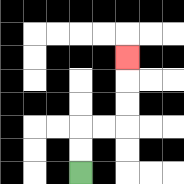{'start': '[3, 7]', 'end': '[5, 2]', 'path_directions': 'U,U,R,R,U,U,U', 'path_coordinates': '[[3, 7], [3, 6], [3, 5], [4, 5], [5, 5], [5, 4], [5, 3], [5, 2]]'}